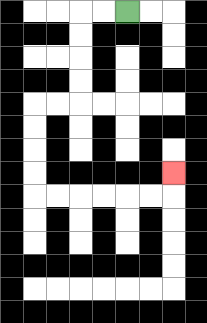{'start': '[5, 0]', 'end': '[7, 7]', 'path_directions': 'L,L,D,D,D,D,L,L,D,D,D,D,R,R,R,R,R,R,U', 'path_coordinates': '[[5, 0], [4, 0], [3, 0], [3, 1], [3, 2], [3, 3], [3, 4], [2, 4], [1, 4], [1, 5], [1, 6], [1, 7], [1, 8], [2, 8], [3, 8], [4, 8], [5, 8], [6, 8], [7, 8], [7, 7]]'}